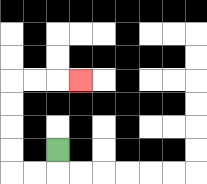{'start': '[2, 6]', 'end': '[3, 3]', 'path_directions': 'D,L,L,U,U,U,U,R,R,R', 'path_coordinates': '[[2, 6], [2, 7], [1, 7], [0, 7], [0, 6], [0, 5], [0, 4], [0, 3], [1, 3], [2, 3], [3, 3]]'}